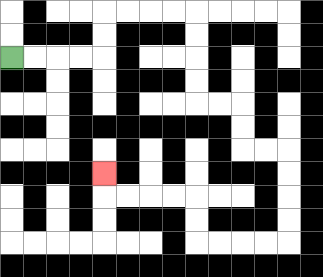{'start': '[0, 2]', 'end': '[4, 7]', 'path_directions': 'R,R,R,R,U,U,R,R,R,R,D,D,D,D,R,R,D,D,R,R,D,D,D,D,L,L,L,L,U,U,L,L,L,L,U', 'path_coordinates': '[[0, 2], [1, 2], [2, 2], [3, 2], [4, 2], [4, 1], [4, 0], [5, 0], [6, 0], [7, 0], [8, 0], [8, 1], [8, 2], [8, 3], [8, 4], [9, 4], [10, 4], [10, 5], [10, 6], [11, 6], [12, 6], [12, 7], [12, 8], [12, 9], [12, 10], [11, 10], [10, 10], [9, 10], [8, 10], [8, 9], [8, 8], [7, 8], [6, 8], [5, 8], [4, 8], [4, 7]]'}